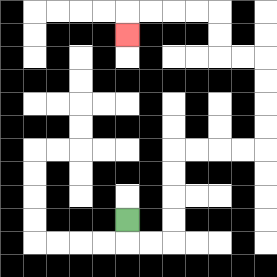{'start': '[5, 9]', 'end': '[5, 1]', 'path_directions': 'D,R,R,U,U,U,U,R,R,R,R,U,U,U,U,L,L,U,U,L,L,L,L,D', 'path_coordinates': '[[5, 9], [5, 10], [6, 10], [7, 10], [7, 9], [7, 8], [7, 7], [7, 6], [8, 6], [9, 6], [10, 6], [11, 6], [11, 5], [11, 4], [11, 3], [11, 2], [10, 2], [9, 2], [9, 1], [9, 0], [8, 0], [7, 0], [6, 0], [5, 0], [5, 1]]'}